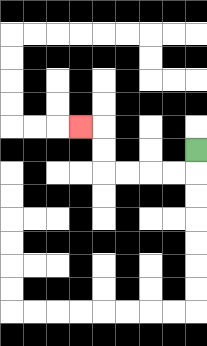{'start': '[8, 6]', 'end': '[3, 5]', 'path_directions': 'D,L,L,L,L,U,U,L', 'path_coordinates': '[[8, 6], [8, 7], [7, 7], [6, 7], [5, 7], [4, 7], [4, 6], [4, 5], [3, 5]]'}